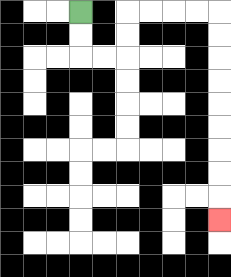{'start': '[3, 0]', 'end': '[9, 9]', 'path_directions': 'D,D,R,R,U,U,R,R,R,R,D,D,D,D,D,D,D,D,D', 'path_coordinates': '[[3, 0], [3, 1], [3, 2], [4, 2], [5, 2], [5, 1], [5, 0], [6, 0], [7, 0], [8, 0], [9, 0], [9, 1], [9, 2], [9, 3], [9, 4], [9, 5], [9, 6], [9, 7], [9, 8], [9, 9]]'}